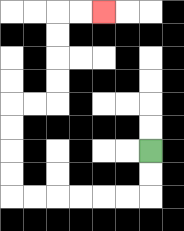{'start': '[6, 6]', 'end': '[4, 0]', 'path_directions': 'D,D,L,L,L,L,L,L,U,U,U,U,R,R,U,U,U,U,R,R', 'path_coordinates': '[[6, 6], [6, 7], [6, 8], [5, 8], [4, 8], [3, 8], [2, 8], [1, 8], [0, 8], [0, 7], [0, 6], [0, 5], [0, 4], [1, 4], [2, 4], [2, 3], [2, 2], [2, 1], [2, 0], [3, 0], [4, 0]]'}